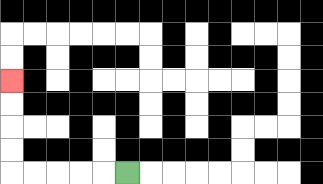{'start': '[5, 7]', 'end': '[0, 3]', 'path_directions': 'L,L,L,L,L,U,U,U,U', 'path_coordinates': '[[5, 7], [4, 7], [3, 7], [2, 7], [1, 7], [0, 7], [0, 6], [0, 5], [0, 4], [0, 3]]'}